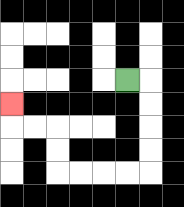{'start': '[5, 3]', 'end': '[0, 4]', 'path_directions': 'R,D,D,D,D,L,L,L,L,U,U,L,L,U', 'path_coordinates': '[[5, 3], [6, 3], [6, 4], [6, 5], [6, 6], [6, 7], [5, 7], [4, 7], [3, 7], [2, 7], [2, 6], [2, 5], [1, 5], [0, 5], [0, 4]]'}